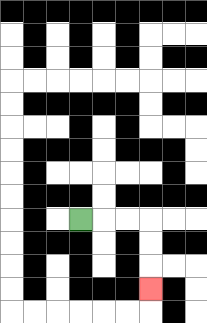{'start': '[3, 9]', 'end': '[6, 12]', 'path_directions': 'R,R,R,D,D,D', 'path_coordinates': '[[3, 9], [4, 9], [5, 9], [6, 9], [6, 10], [6, 11], [6, 12]]'}